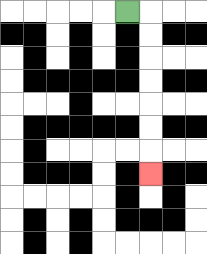{'start': '[5, 0]', 'end': '[6, 7]', 'path_directions': 'R,D,D,D,D,D,D,D', 'path_coordinates': '[[5, 0], [6, 0], [6, 1], [6, 2], [6, 3], [6, 4], [6, 5], [6, 6], [6, 7]]'}